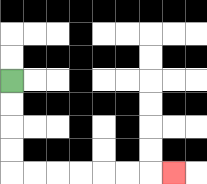{'start': '[0, 3]', 'end': '[7, 7]', 'path_directions': 'D,D,D,D,R,R,R,R,R,R,R', 'path_coordinates': '[[0, 3], [0, 4], [0, 5], [0, 6], [0, 7], [1, 7], [2, 7], [3, 7], [4, 7], [5, 7], [6, 7], [7, 7]]'}